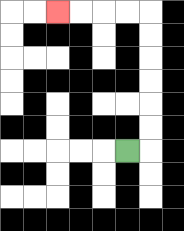{'start': '[5, 6]', 'end': '[2, 0]', 'path_directions': 'R,U,U,U,U,U,U,L,L,L,L', 'path_coordinates': '[[5, 6], [6, 6], [6, 5], [6, 4], [6, 3], [6, 2], [6, 1], [6, 0], [5, 0], [4, 0], [3, 0], [2, 0]]'}